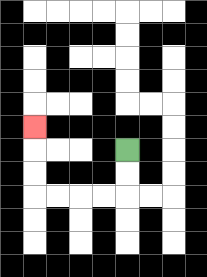{'start': '[5, 6]', 'end': '[1, 5]', 'path_directions': 'D,D,L,L,L,L,U,U,U', 'path_coordinates': '[[5, 6], [5, 7], [5, 8], [4, 8], [3, 8], [2, 8], [1, 8], [1, 7], [1, 6], [1, 5]]'}